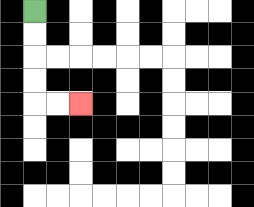{'start': '[1, 0]', 'end': '[3, 4]', 'path_directions': 'D,D,D,D,R,R', 'path_coordinates': '[[1, 0], [1, 1], [1, 2], [1, 3], [1, 4], [2, 4], [3, 4]]'}